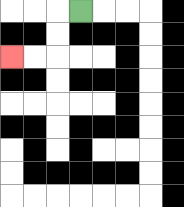{'start': '[3, 0]', 'end': '[0, 2]', 'path_directions': 'L,D,D,L,L', 'path_coordinates': '[[3, 0], [2, 0], [2, 1], [2, 2], [1, 2], [0, 2]]'}